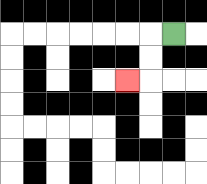{'start': '[7, 1]', 'end': '[5, 3]', 'path_directions': 'L,D,D,L', 'path_coordinates': '[[7, 1], [6, 1], [6, 2], [6, 3], [5, 3]]'}